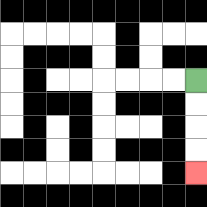{'start': '[8, 3]', 'end': '[8, 7]', 'path_directions': 'D,D,D,D', 'path_coordinates': '[[8, 3], [8, 4], [8, 5], [8, 6], [8, 7]]'}